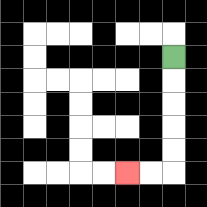{'start': '[7, 2]', 'end': '[5, 7]', 'path_directions': 'D,D,D,D,D,L,L', 'path_coordinates': '[[7, 2], [7, 3], [7, 4], [7, 5], [7, 6], [7, 7], [6, 7], [5, 7]]'}